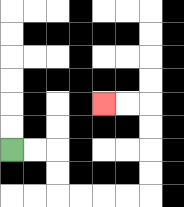{'start': '[0, 6]', 'end': '[4, 4]', 'path_directions': 'R,R,D,D,R,R,R,R,U,U,U,U,L,L', 'path_coordinates': '[[0, 6], [1, 6], [2, 6], [2, 7], [2, 8], [3, 8], [4, 8], [5, 8], [6, 8], [6, 7], [6, 6], [6, 5], [6, 4], [5, 4], [4, 4]]'}